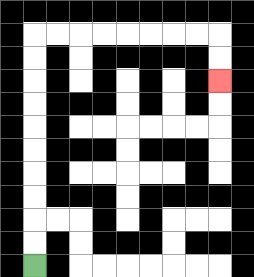{'start': '[1, 11]', 'end': '[9, 3]', 'path_directions': 'U,U,U,U,U,U,U,U,U,U,R,R,R,R,R,R,R,R,D,D', 'path_coordinates': '[[1, 11], [1, 10], [1, 9], [1, 8], [1, 7], [1, 6], [1, 5], [1, 4], [1, 3], [1, 2], [1, 1], [2, 1], [3, 1], [4, 1], [5, 1], [6, 1], [7, 1], [8, 1], [9, 1], [9, 2], [9, 3]]'}